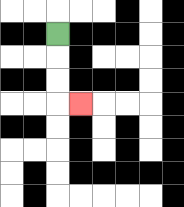{'start': '[2, 1]', 'end': '[3, 4]', 'path_directions': 'D,D,D,R', 'path_coordinates': '[[2, 1], [2, 2], [2, 3], [2, 4], [3, 4]]'}